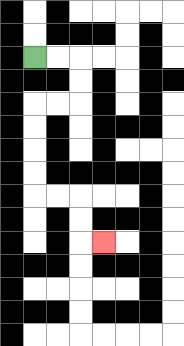{'start': '[1, 2]', 'end': '[4, 10]', 'path_directions': 'R,R,D,D,L,L,D,D,D,D,R,R,D,D,R', 'path_coordinates': '[[1, 2], [2, 2], [3, 2], [3, 3], [3, 4], [2, 4], [1, 4], [1, 5], [1, 6], [1, 7], [1, 8], [2, 8], [3, 8], [3, 9], [3, 10], [4, 10]]'}